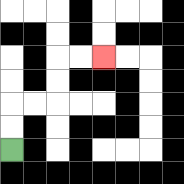{'start': '[0, 6]', 'end': '[4, 2]', 'path_directions': 'U,U,R,R,U,U,R,R', 'path_coordinates': '[[0, 6], [0, 5], [0, 4], [1, 4], [2, 4], [2, 3], [2, 2], [3, 2], [4, 2]]'}